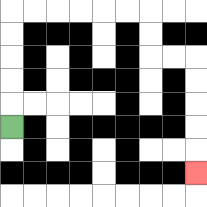{'start': '[0, 5]', 'end': '[8, 7]', 'path_directions': 'U,U,U,U,U,R,R,R,R,R,R,D,D,R,R,D,D,D,D,D', 'path_coordinates': '[[0, 5], [0, 4], [0, 3], [0, 2], [0, 1], [0, 0], [1, 0], [2, 0], [3, 0], [4, 0], [5, 0], [6, 0], [6, 1], [6, 2], [7, 2], [8, 2], [8, 3], [8, 4], [8, 5], [8, 6], [8, 7]]'}